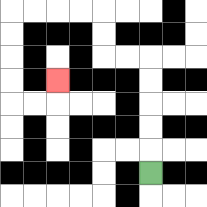{'start': '[6, 7]', 'end': '[2, 3]', 'path_directions': 'U,U,U,U,U,L,L,U,U,L,L,L,L,D,D,D,D,R,R,U', 'path_coordinates': '[[6, 7], [6, 6], [6, 5], [6, 4], [6, 3], [6, 2], [5, 2], [4, 2], [4, 1], [4, 0], [3, 0], [2, 0], [1, 0], [0, 0], [0, 1], [0, 2], [0, 3], [0, 4], [1, 4], [2, 4], [2, 3]]'}